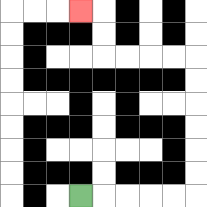{'start': '[3, 8]', 'end': '[3, 0]', 'path_directions': 'R,R,R,R,R,U,U,U,U,U,U,L,L,L,L,U,U,L', 'path_coordinates': '[[3, 8], [4, 8], [5, 8], [6, 8], [7, 8], [8, 8], [8, 7], [8, 6], [8, 5], [8, 4], [8, 3], [8, 2], [7, 2], [6, 2], [5, 2], [4, 2], [4, 1], [4, 0], [3, 0]]'}